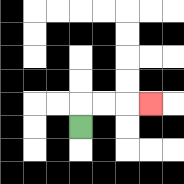{'start': '[3, 5]', 'end': '[6, 4]', 'path_directions': 'U,R,R,R', 'path_coordinates': '[[3, 5], [3, 4], [4, 4], [5, 4], [6, 4]]'}